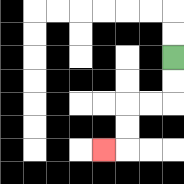{'start': '[7, 2]', 'end': '[4, 6]', 'path_directions': 'D,D,L,L,D,D,L', 'path_coordinates': '[[7, 2], [7, 3], [7, 4], [6, 4], [5, 4], [5, 5], [5, 6], [4, 6]]'}